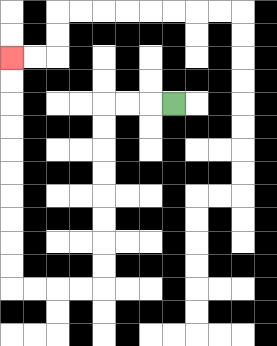{'start': '[7, 4]', 'end': '[0, 2]', 'path_directions': 'L,L,L,D,D,D,D,D,D,D,D,L,L,L,L,U,U,U,U,U,U,U,U,U,U', 'path_coordinates': '[[7, 4], [6, 4], [5, 4], [4, 4], [4, 5], [4, 6], [4, 7], [4, 8], [4, 9], [4, 10], [4, 11], [4, 12], [3, 12], [2, 12], [1, 12], [0, 12], [0, 11], [0, 10], [0, 9], [0, 8], [0, 7], [0, 6], [0, 5], [0, 4], [0, 3], [0, 2]]'}